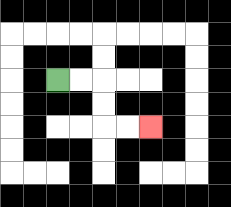{'start': '[2, 3]', 'end': '[6, 5]', 'path_directions': 'R,R,D,D,R,R', 'path_coordinates': '[[2, 3], [3, 3], [4, 3], [4, 4], [4, 5], [5, 5], [6, 5]]'}